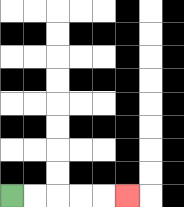{'start': '[0, 8]', 'end': '[5, 8]', 'path_directions': 'R,R,R,R,R', 'path_coordinates': '[[0, 8], [1, 8], [2, 8], [3, 8], [4, 8], [5, 8]]'}